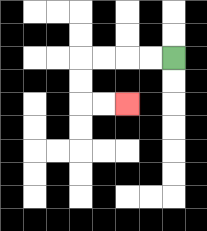{'start': '[7, 2]', 'end': '[5, 4]', 'path_directions': 'L,L,L,L,D,D,R,R', 'path_coordinates': '[[7, 2], [6, 2], [5, 2], [4, 2], [3, 2], [3, 3], [3, 4], [4, 4], [5, 4]]'}